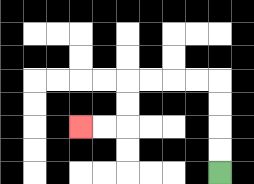{'start': '[9, 7]', 'end': '[3, 5]', 'path_directions': 'U,U,U,U,L,L,L,L,D,D,L,L', 'path_coordinates': '[[9, 7], [9, 6], [9, 5], [9, 4], [9, 3], [8, 3], [7, 3], [6, 3], [5, 3], [5, 4], [5, 5], [4, 5], [3, 5]]'}